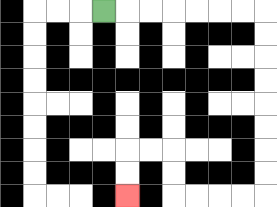{'start': '[4, 0]', 'end': '[5, 8]', 'path_directions': 'R,R,R,R,R,R,R,D,D,D,D,D,D,D,D,L,L,L,L,U,U,L,L,D,D', 'path_coordinates': '[[4, 0], [5, 0], [6, 0], [7, 0], [8, 0], [9, 0], [10, 0], [11, 0], [11, 1], [11, 2], [11, 3], [11, 4], [11, 5], [11, 6], [11, 7], [11, 8], [10, 8], [9, 8], [8, 8], [7, 8], [7, 7], [7, 6], [6, 6], [5, 6], [5, 7], [5, 8]]'}